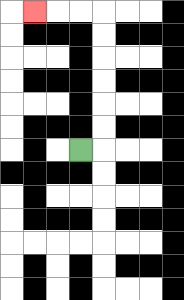{'start': '[3, 6]', 'end': '[1, 0]', 'path_directions': 'R,U,U,U,U,U,U,L,L,L', 'path_coordinates': '[[3, 6], [4, 6], [4, 5], [4, 4], [4, 3], [4, 2], [4, 1], [4, 0], [3, 0], [2, 0], [1, 0]]'}